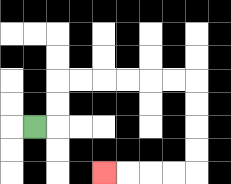{'start': '[1, 5]', 'end': '[4, 7]', 'path_directions': 'R,U,U,R,R,R,R,R,R,D,D,D,D,L,L,L,L', 'path_coordinates': '[[1, 5], [2, 5], [2, 4], [2, 3], [3, 3], [4, 3], [5, 3], [6, 3], [7, 3], [8, 3], [8, 4], [8, 5], [8, 6], [8, 7], [7, 7], [6, 7], [5, 7], [4, 7]]'}